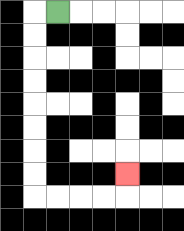{'start': '[2, 0]', 'end': '[5, 7]', 'path_directions': 'L,D,D,D,D,D,D,D,D,R,R,R,R,U', 'path_coordinates': '[[2, 0], [1, 0], [1, 1], [1, 2], [1, 3], [1, 4], [1, 5], [1, 6], [1, 7], [1, 8], [2, 8], [3, 8], [4, 8], [5, 8], [5, 7]]'}